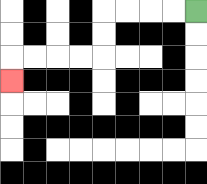{'start': '[8, 0]', 'end': '[0, 3]', 'path_directions': 'L,L,L,L,D,D,L,L,L,L,D', 'path_coordinates': '[[8, 0], [7, 0], [6, 0], [5, 0], [4, 0], [4, 1], [4, 2], [3, 2], [2, 2], [1, 2], [0, 2], [0, 3]]'}